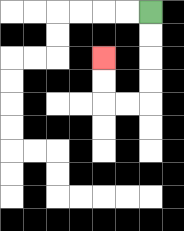{'start': '[6, 0]', 'end': '[4, 2]', 'path_directions': 'D,D,D,D,L,L,U,U', 'path_coordinates': '[[6, 0], [6, 1], [6, 2], [6, 3], [6, 4], [5, 4], [4, 4], [4, 3], [4, 2]]'}